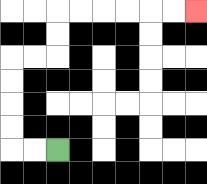{'start': '[2, 6]', 'end': '[8, 0]', 'path_directions': 'L,L,U,U,U,U,R,R,U,U,R,R,R,R,R,R', 'path_coordinates': '[[2, 6], [1, 6], [0, 6], [0, 5], [0, 4], [0, 3], [0, 2], [1, 2], [2, 2], [2, 1], [2, 0], [3, 0], [4, 0], [5, 0], [6, 0], [7, 0], [8, 0]]'}